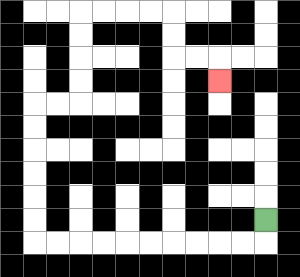{'start': '[11, 9]', 'end': '[9, 3]', 'path_directions': 'D,L,L,L,L,L,L,L,L,L,L,U,U,U,U,U,U,R,R,U,U,U,U,R,R,R,R,D,D,R,R,D', 'path_coordinates': '[[11, 9], [11, 10], [10, 10], [9, 10], [8, 10], [7, 10], [6, 10], [5, 10], [4, 10], [3, 10], [2, 10], [1, 10], [1, 9], [1, 8], [1, 7], [1, 6], [1, 5], [1, 4], [2, 4], [3, 4], [3, 3], [3, 2], [3, 1], [3, 0], [4, 0], [5, 0], [6, 0], [7, 0], [7, 1], [7, 2], [8, 2], [9, 2], [9, 3]]'}